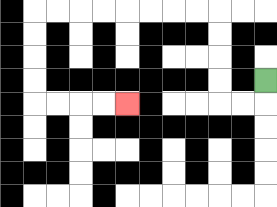{'start': '[11, 3]', 'end': '[5, 4]', 'path_directions': 'D,L,L,U,U,U,U,L,L,L,L,L,L,L,L,D,D,D,D,R,R,R,R', 'path_coordinates': '[[11, 3], [11, 4], [10, 4], [9, 4], [9, 3], [9, 2], [9, 1], [9, 0], [8, 0], [7, 0], [6, 0], [5, 0], [4, 0], [3, 0], [2, 0], [1, 0], [1, 1], [1, 2], [1, 3], [1, 4], [2, 4], [3, 4], [4, 4], [5, 4]]'}